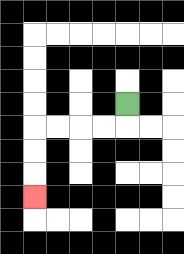{'start': '[5, 4]', 'end': '[1, 8]', 'path_directions': 'D,L,L,L,L,D,D,D', 'path_coordinates': '[[5, 4], [5, 5], [4, 5], [3, 5], [2, 5], [1, 5], [1, 6], [1, 7], [1, 8]]'}